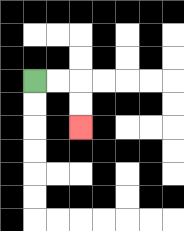{'start': '[1, 3]', 'end': '[3, 5]', 'path_directions': 'R,R,D,D', 'path_coordinates': '[[1, 3], [2, 3], [3, 3], [3, 4], [3, 5]]'}